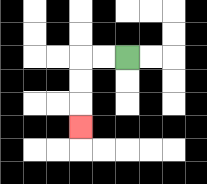{'start': '[5, 2]', 'end': '[3, 5]', 'path_directions': 'L,L,D,D,D', 'path_coordinates': '[[5, 2], [4, 2], [3, 2], [3, 3], [3, 4], [3, 5]]'}